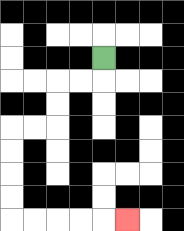{'start': '[4, 2]', 'end': '[5, 9]', 'path_directions': 'D,L,L,D,D,L,L,D,D,D,D,R,R,R,R,R', 'path_coordinates': '[[4, 2], [4, 3], [3, 3], [2, 3], [2, 4], [2, 5], [1, 5], [0, 5], [0, 6], [0, 7], [0, 8], [0, 9], [1, 9], [2, 9], [3, 9], [4, 9], [5, 9]]'}